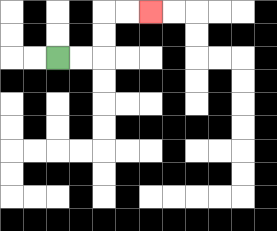{'start': '[2, 2]', 'end': '[6, 0]', 'path_directions': 'R,R,U,U,R,R', 'path_coordinates': '[[2, 2], [3, 2], [4, 2], [4, 1], [4, 0], [5, 0], [6, 0]]'}